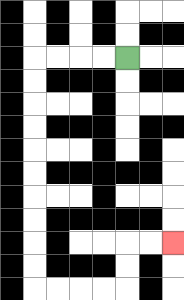{'start': '[5, 2]', 'end': '[7, 10]', 'path_directions': 'L,L,L,L,D,D,D,D,D,D,D,D,D,D,R,R,R,R,U,U,R,R', 'path_coordinates': '[[5, 2], [4, 2], [3, 2], [2, 2], [1, 2], [1, 3], [1, 4], [1, 5], [1, 6], [1, 7], [1, 8], [1, 9], [1, 10], [1, 11], [1, 12], [2, 12], [3, 12], [4, 12], [5, 12], [5, 11], [5, 10], [6, 10], [7, 10]]'}